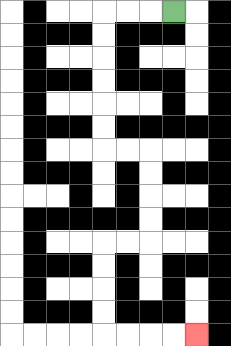{'start': '[7, 0]', 'end': '[8, 14]', 'path_directions': 'L,L,L,D,D,D,D,D,D,R,R,D,D,D,D,L,L,D,D,D,D,R,R,R,R', 'path_coordinates': '[[7, 0], [6, 0], [5, 0], [4, 0], [4, 1], [4, 2], [4, 3], [4, 4], [4, 5], [4, 6], [5, 6], [6, 6], [6, 7], [6, 8], [6, 9], [6, 10], [5, 10], [4, 10], [4, 11], [4, 12], [4, 13], [4, 14], [5, 14], [6, 14], [7, 14], [8, 14]]'}